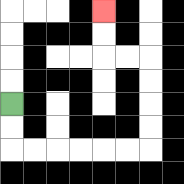{'start': '[0, 4]', 'end': '[4, 0]', 'path_directions': 'D,D,R,R,R,R,R,R,U,U,U,U,L,L,U,U', 'path_coordinates': '[[0, 4], [0, 5], [0, 6], [1, 6], [2, 6], [3, 6], [4, 6], [5, 6], [6, 6], [6, 5], [6, 4], [6, 3], [6, 2], [5, 2], [4, 2], [4, 1], [4, 0]]'}